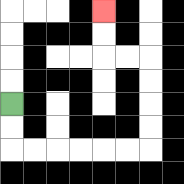{'start': '[0, 4]', 'end': '[4, 0]', 'path_directions': 'D,D,R,R,R,R,R,R,U,U,U,U,L,L,U,U', 'path_coordinates': '[[0, 4], [0, 5], [0, 6], [1, 6], [2, 6], [3, 6], [4, 6], [5, 6], [6, 6], [6, 5], [6, 4], [6, 3], [6, 2], [5, 2], [4, 2], [4, 1], [4, 0]]'}